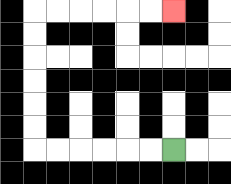{'start': '[7, 6]', 'end': '[7, 0]', 'path_directions': 'L,L,L,L,L,L,U,U,U,U,U,U,R,R,R,R,R,R', 'path_coordinates': '[[7, 6], [6, 6], [5, 6], [4, 6], [3, 6], [2, 6], [1, 6], [1, 5], [1, 4], [1, 3], [1, 2], [1, 1], [1, 0], [2, 0], [3, 0], [4, 0], [5, 0], [6, 0], [7, 0]]'}